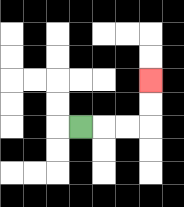{'start': '[3, 5]', 'end': '[6, 3]', 'path_directions': 'R,R,R,U,U', 'path_coordinates': '[[3, 5], [4, 5], [5, 5], [6, 5], [6, 4], [6, 3]]'}